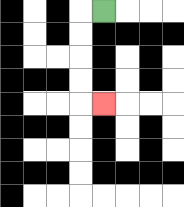{'start': '[4, 0]', 'end': '[4, 4]', 'path_directions': 'L,D,D,D,D,R', 'path_coordinates': '[[4, 0], [3, 0], [3, 1], [3, 2], [3, 3], [3, 4], [4, 4]]'}